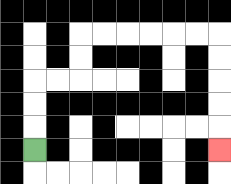{'start': '[1, 6]', 'end': '[9, 6]', 'path_directions': 'U,U,U,R,R,U,U,R,R,R,R,R,R,D,D,D,D,D', 'path_coordinates': '[[1, 6], [1, 5], [1, 4], [1, 3], [2, 3], [3, 3], [3, 2], [3, 1], [4, 1], [5, 1], [6, 1], [7, 1], [8, 1], [9, 1], [9, 2], [9, 3], [9, 4], [9, 5], [9, 6]]'}